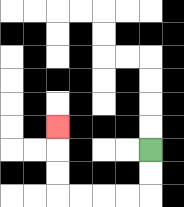{'start': '[6, 6]', 'end': '[2, 5]', 'path_directions': 'D,D,L,L,L,L,U,U,U', 'path_coordinates': '[[6, 6], [6, 7], [6, 8], [5, 8], [4, 8], [3, 8], [2, 8], [2, 7], [2, 6], [2, 5]]'}